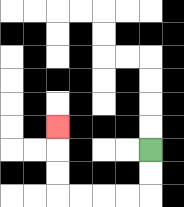{'start': '[6, 6]', 'end': '[2, 5]', 'path_directions': 'D,D,L,L,L,L,U,U,U', 'path_coordinates': '[[6, 6], [6, 7], [6, 8], [5, 8], [4, 8], [3, 8], [2, 8], [2, 7], [2, 6], [2, 5]]'}